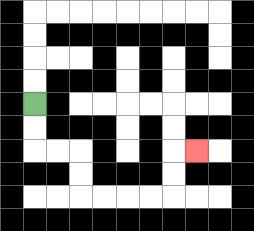{'start': '[1, 4]', 'end': '[8, 6]', 'path_directions': 'D,D,R,R,D,D,R,R,R,R,U,U,R', 'path_coordinates': '[[1, 4], [1, 5], [1, 6], [2, 6], [3, 6], [3, 7], [3, 8], [4, 8], [5, 8], [6, 8], [7, 8], [7, 7], [7, 6], [8, 6]]'}